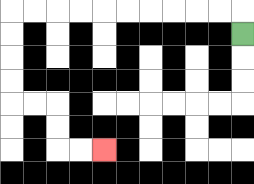{'start': '[10, 1]', 'end': '[4, 6]', 'path_directions': 'U,L,L,L,L,L,L,L,L,L,L,D,D,D,D,R,R,D,D,R,R', 'path_coordinates': '[[10, 1], [10, 0], [9, 0], [8, 0], [7, 0], [6, 0], [5, 0], [4, 0], [3, 0], [2, 0], [1, 0], [0, 0], [0, 1], [0, 2], [0, 3], [0, 4], [1, 4], [2, 4], [2, 5], [2, 6], [3, 6], [4, 6]]'}